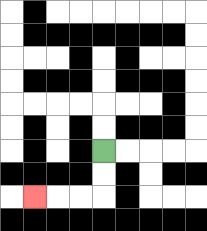{'start': '[4, 6]', 'end': '[1, 8]', 'path_directions': 'D,D,L,L,L', 'path_coordinates': '[[4, 6], [4, 7], [4, 8], [3, 8], [2, 8], [1, 8]]'}